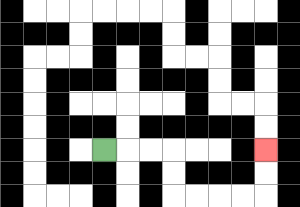{'start': '[4, 6]', 'end': '[11, 6]', 'path_directions': 'R,R,R,D,D,R,R,R,R,U,U', 'path_coordinates': '[[4, 6], [5, 6], [6, 6], [7, 6], [7, 7], [7, 8], [8, 8], [9, 8], [10, 8], [11, 8], [11, 7], [11, 6]]'}